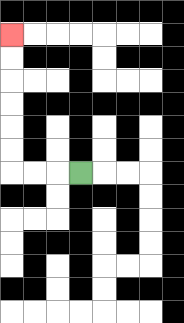{'start': '[3, 7]', 'end': '[0, 1]', 'path_directions': 'L,L,L,U,U,U,U,U,U', 'path_coordinates': '[[3, 7], [2, 7], [1, 7], [0, 7], [0, 6], [0, 5], [0, 4], [0, 3], [0, 2], [0, 1]]'}